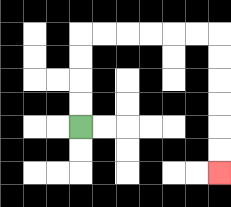{'start': '[3, 5]', 'end': '[9, 7]', 'path_directions': 'U,U,U,U,R,R,R,R,R,R,D,D,D,D,D,D', 'path_coordinates': '[[3, 5], [3, 4], [3, 3], [3, 2], [3, 1], [4, 1], [5, 1], [6, 1], [7, 1], [8, 1], [9, 1], [9, 2], [9, 3], [9, 4], [9, 5], [9, 6], [9, 7]]'}